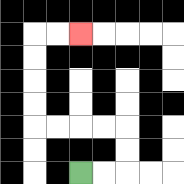{'start': '[3, 7]', 'end': '[3, 1]', 'path_directions': 'R,R,U,U,L,L,L,L,U,U,U,U,R,R', 'path_coordinates': '[[3, 7], [4, 7], [5, 7], [5, 6], [5, 5], [4, 5], [3, 5], [2, 5], [1, 5], [1, 4], [1, 3], [1, 2], [1, 1], [2, 1], [3, 1]]'}